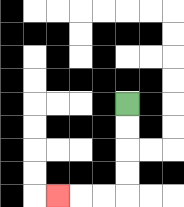{'start': '[5, 4]', 'end': '[2, 8]', 'path_directions': 'D,D,D,D,L,L,L', 'path_coordinates': '[[5, 4], [5, 5], [5, 6], [5, 7], [5, 8], [4, 8], [3, 8], [2, 8]]'}